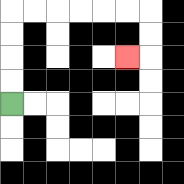{'start': '[0, 4]', 'end': '[5, 2]', 'path_directions': 'U,U,U,U,R,R,R,R,R,R,D,D,L', 'path_coordinates': '[[0, 4], [0, 3], [0, 2], [0, 1], [0, 0], [1, 0], [2, 0], [3, 0], [4, 0], [5, 0], [6, 0], [6, 1], [6, 2], [5, 2]]'}